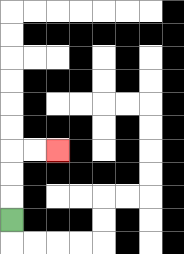{'start': '[0, 9]', 'end': '[2, 6]', 'path_directions': 'U,U,U,R,R', 'path_coordinates': '[[0, 9], [0, 8], [0, 7], [0, 6], [1, 6], [2, 6]]'}